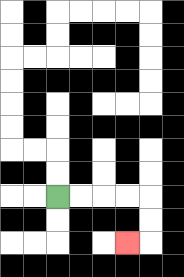{'start': '[2, 8]', 'end': '[5, 10]', 'path_directions': 'R,R,R,R,D,D,L', 'path_coordinates': '[[2, 8], [3, 8], [4, 8], [5, 8], [6, 8], [6, 9], [6, 10], [5, 10]]'}